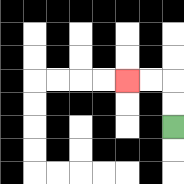{'start': '[7, 5]', 'end': '[5, 3]', 'path_directions': 'U,U,L,L', 'path_coordinates': '[[7, 5], [7, 4], [7, 3], [6, 3], [5, 3]]'}